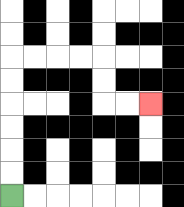{'start': '[0, 8]', 'end': '[6, 4]', 'path_directions': 'U,U,U,U,U,U,R,R,R,R,D,D,R,R', 'path_coordinates': '[[0, 8], [0, 7], [0, 6], [0, 5], [0, 4], [0, 3], [0, 2], [1, 2], [2, 2], [3, 2], [4, 2], [4, 3], [4, 4], [5, 4], [6, 4]]'}